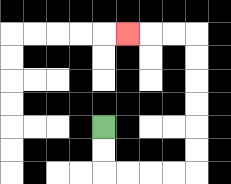{'start': '[4, 5]', 'end': '[5, 1]', 'path_directions': 'D,D,R,R,R,R,U,U,U,U,U,U,L,L,L', 'path_coordinates': '[[4, 5], [4, 6], [4, 7], [5, 7], [6, 7], [7, 7], [8, 7], [8, 6], [8, 5], [8, 4], [8, 3], [8, 2], [8, 1], [7, 1], [6, 1], [5, 1]]'}